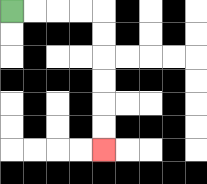{'start': '[0, 0]', 'end': '[4, 6]', 'path_directions': 'R,R,R,R,D,D,D,D,D,D', 'path_coordinates': '[[0, 0], [1, 0], [2, 0], [3, 0], [4, 0], [4, 1], [4, 2], [4, 3], [4, 4], [4, 5], [4, 6]]'}